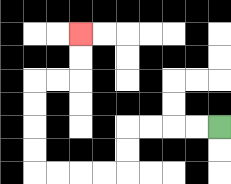{'start': '[9, 5]', 'end': '[3, 1]', 'path_directions': 'L,L,L,L,D,D,L,L,L,L,U,U,U,U,R,R,U,U', 'path_coordinates': '[[9, 5], [8, 5], [7, 5], [6, 5], [5, 5], [5, 6], [5, 7], [4, 7], [3, 7], [2, 7], [1, 7], [1, 6], [1, 5], [1, 4], [1, 3], [2, 3], [3, 3], [3, 2], [3, 1]]'}